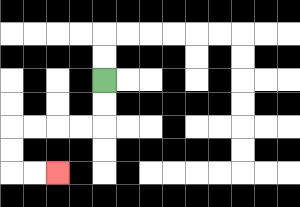{'start': '[4, 3]', 'end': '[2, 7]', 'path_directions': 'D,D,L,L,L,L,D,D,R,R', 'path_coordinates': '[[4, 3], [4, 4], [4, 5], [3, 5], [2, 5], [1, 5], [0, 5], [0, 6], [0, 7], [1, 7], [2, 7]]'}